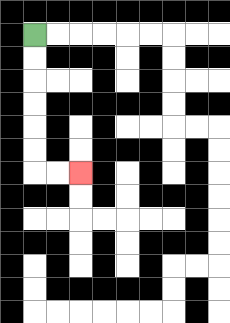{'start': '[1, 1]', 'end': '[3, 7]', 'path_directions': 'D,D,D,D,D,D,R,R', 'path_coordinates': '[[1, 1], [1, 2], [1, 3], [1, 4], [1, 5], [1, 6], [1, 7], [2, 7], [3, 7]]'}